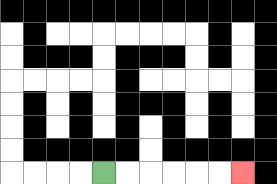{'start': '[4, 7]', 'end': '[10, 7]', 'path_directions': 'R,R,R,R,R,R', 'path_coordinates': '[[4, 7], [5, 7], [6, 7], [7, 7], [8, 7], [9, 7], [10, 7]]'}